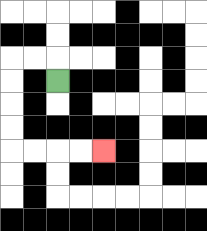{'start': '[2, 3]', 'end': '[4, 6]', 'path_directions': 'U,L,L,D,D,D,D,R,R,R,R', 'path_coordinates': '[[2, 3], [2, 2], [1, 2], [0, 2], [0, 3], [0, 4], [0, 5], [0, 6], [1, 6], [2, 6], [3, 6], [4, 6]]'}